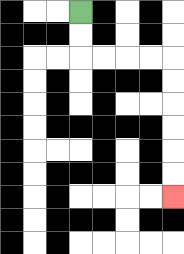{'start': '[3, 0]', 'end': '[7, 8]', 'path_directions': 'D,D,R,R,R,R,D,D,D,D,D,D', 'path_coordinates': '[[3, 0], [3, 1], [3, 2], [4, 2], [5, 2], [6, 2], [7, 2], [7, 3], [7, 4], [7, 5], [7, 6], [7, 7], [7, 8]]'}